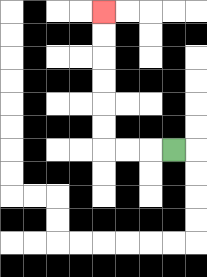{'start': '[7, 6]', 'end': '[4, 0]', 'path_directions': 'L,L,L,U,U,U,U,U,U', 'path_coordinates': '[[7, 6], [6, 6], [5, 6], [4, 6], [4, 5], [4, 4], [4, 3], [4, 2], [4, 1], [4, 0]]'}